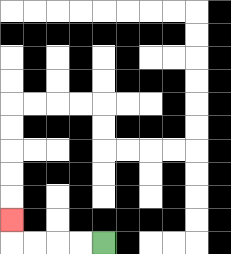{'start': '[4, 10]', 'end': '[0, 9]', 'path_directions': 'L,L,L,L,U', 'path_coordinates': '[[4, 10], [3, 10], [2, 10], [1, 10], [0, 10], [0, 9]]'}